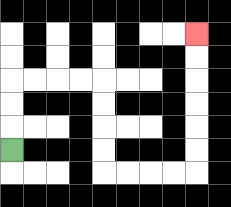{'start': '[0, 6]', 'end': '[8, 1]', 'path_directions': 'U,U,U,R,R,R,R,D,D,D,D,R,R,R,R,U,U,U,U,U,U', 'path_coordinates': '[[0, 6], [0, 5], [0, 4], [0, 3], [1, 3], [2, 3], [3, 3], [4, 3], [4, 4], [4, 5], [4, 6], [4, 7], [5, 7], [6, 7], [7, 7], [8, 7], [8, 6], [8, 5], [8, 4], [8, 3], [8, 2], [8, 1]]'}